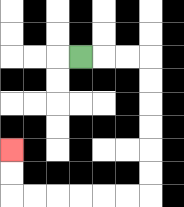{'start': '[3, 2]', 'end': '[0, 6]', 'path_directions': 'R,R,R,D,D,D,D,D,D,L,L,L,L,L,L,U,U', 'path_coordinates': '[[3, 2], [4, 2], [5, 2], [6, 2], [6, 3], [6, 4], [6, 5], [6, 6], [6, 7], [6, 8], [5, 8], [4, 8], [3, 8], [2, 8], [1, 8], [0, 8], [0, 7], [0, 6]]'}